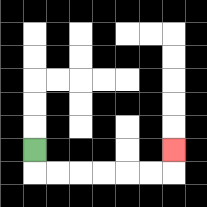{'start': '[1, 6]', 'end': '[7, 6]', 'path_directions': 'D,R,R,R,R,R,R,U', 'path_coordinates': '[[1, 6], [1, 7], [2, 7], [3, 7], [4, 7], [5, 7], [6, 7], [7, 7], [7, 6]]'}